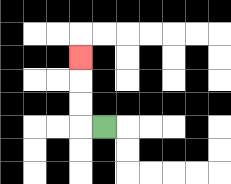{'start': '[4, 5]', 'end': '[3, 2]', 'path_directions': 'L,U,U,U', 'path_coordinates': '[[4, 5], [3, 5], [3, 4], [3, 3], [3, 2]]'}